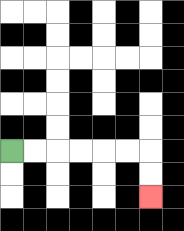{'start': '[0, 6]', 'end': '[6, 8]', 'path_directions': 'R,R,R,R,R,R,D,D', 'path_coordinates': '[[0, 6], [1, 6], [2, 6], [3, 6], [4, 6], [5, 6], [6, 6], [6, 7], [6, 8]]'}